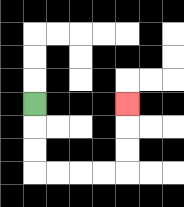{'start': '[1, 4]', 'end': '[5, 4]', 'path_directions': 'D,D,D,R,R,R,R,U,U,U', 'path_coordinates': '[[1, 4], [1, 5], [1, 6], [1, 7], [2, 7], [3, 7], [4, 7], [5, 7], [5, 6], [5, 5], [5, 4]]'}